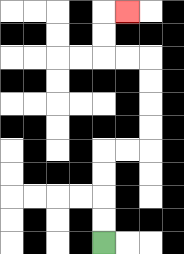{'start': '[4, 10]', 'end': '[5, 0]', 'path_directions': 'U,U,U,U,R,R,U,U,U,U,L,L,U,U,R', 'path_coordinates': '[[4, 10], [4, 9], [4, 8], [4, 7], [4, 6], [5, 6], [6, 6], [6, 5], [6, 4], [6, 3], [6, 2], [5, 2], [4, 2], [4, 1], [4, 0], [5, 0]]'}